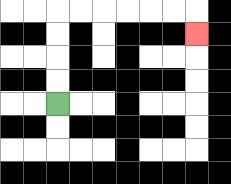{'start': '[2, 4]', 'end': '[8, 1]', 'path_directions': 'U,U,U,U,R,R,R,R,R,R,D', 'path_coordinates': '[[2, 4], [2, 3], [2, 2], [2, 1], [2, 0], [3, 0], [4, 0], [5, 0], [6, 0], [7, 0], [8, 0], [8, 1]]'}